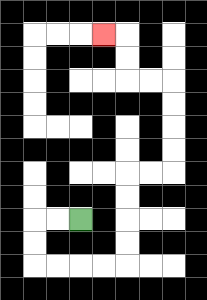{'start': '[3, 9]', 'end': '[4, 1]', 'path_directions': 'L,L,D,D,R,R,R,R,U,U,U,U,R,R,U,U,U,U,L,L,U,U,L', 'path_coordinates': '[[3, 9], [2, 9], [1, 9], [1, 10], [1, 11], [2, 11], [3, 11], [4, 11], [5, 11], [5, 10], [5, 9], [5, 8], [5, 7], [6, 7], [7, 7], [7, 6], [7, 5], [7, 4], [7, 3], [6, 3], [5, 3], [5, 2], [5, 1], [4, 1]]'}